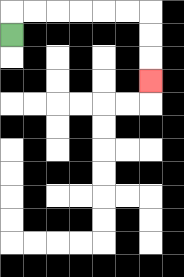{'start': '[0, 1]', 'end': '[6, 3]', 'path_directions': 'U,R,R,R,R,R,R,D,D,D', 'path_coordinates': '[[0, 1], [0, 0], [1, 0], [2, 0], [3, 0], [4, 0], [5, 0], [6, 0], [6, 1], [6, 2], [6, 3]]'}